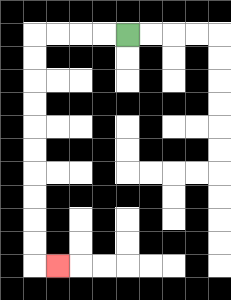{'start': '[5, 1]', 'end': '[2, 11]', 'path_directions': 'L,L,L,L,D,D,D,D,D,D,D,D,D,D,R', 'path_coordinates': '[[5, 1], [4, 1], [3, 1], [2, 1], [1, 1], [1, 2], [1, 3], [1, 4], [1, 5], [1, 6], [1, 7], [1, 8], [1, 9], [1, 10], [1, 11], [2, 11]]'}